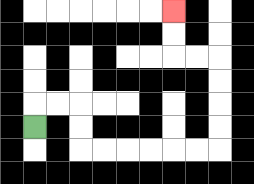{'start': '[1, 5]', 'end': '[7, 0]', 'path_directions': 'U,R,R,D,D,R,R,R,R,R,R,U,U,U,U,L,L,U,U', 'path_coordinates': '[[1, 5], [1, 4], [2, 4], [3, 4], [3, 5], [3, 6], [4, 6], [5, 6], [6, 6], [7, 6], [8, 6], [9, 6], [9, 5], [9, 4], [9, 3], [9, 2], [8, 2], [7, 2], [7, 1], [7, 0]]'}